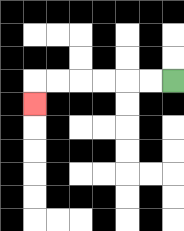{'start': '[7, 3]', 'end': '[1, 4]', 'path_directions': 'L,L,L,L,L,L,D', 'path_coordinates': '[[7, 3], [6, 3], [5, 3], [4, 3], [3, 3], [2, 3], [1, 3], [1, 4]]'}